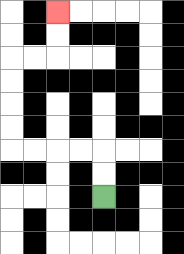{'start': '[4, 8]', 'end': '[2, 0]', 'path_directions': 'U,U,L,L,L,L,U,U,U,U,R,R,U,U', 'path_coordinates': '[[4, 8], [4, 7], [4, 6], [3, 6], [2, 6], [1, 6], [0, 6], [0, 5], [0, 4], [0, 3], [0, 2], [1, 2], [2, 2], [2, 1], [2, 0]]'}